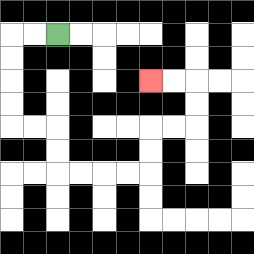{'start': '[2, 1]', 'end': '[6, 3]', 'path_directions': 'L,L,D,D,D,D,R,R,D,D,R,R,R,R,U,U,R,R,U,U,L,L', 'path_coordinates': '[[2, 1], [1, 1], [0, 1], [0, 2], [0, 3], [0, 4], [0, 5], [1, 5], [2, 5], [2, 6], [2, 7], [3, 7], [4, 7], [5, 7], [6, 7], [6, 6], [6, 5], [7, 5], [8, 5], [8, 4], [8, 3], [7, 3], [6, 3]]'}